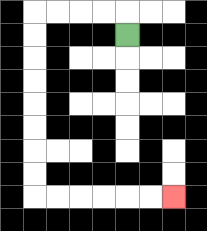{'start': '[5, 1]', 'end': '[7, 8]', 'path_directions': 'U,L,L,L,L,D,D,D,D,D,D,D,D,R,R,R,R,R,R', 'path_coordinates': '[[5, 1], [5, 0], [4, 0], [3, 0], [2, 0], [1, 0], [1, 1], [1, 2], [1, 3], [1, 4], [1, 5], [1, 6], [1, 7], [1, 8], [2, 8], [3, 8], [4, 8], [5, 8], [6, 8], [7, 8]]'}